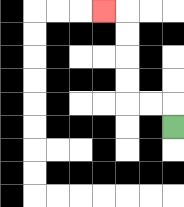{'start': '[7, 5]', 'end': '[4, 0]', 'path_directions': 'U,L,L,U,U,U,U,L', 'path_coordinates': '[[7, 5], [7, 4], [6, 4], [5, 4], [5, 3], [5, 2], [5, 1], [5, 0], [4, 0]]'}